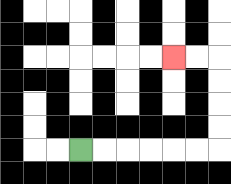{'start': '[3, 6]', 'end': '[7, 2]', 'path_directions': 'R,R,R,R,R,R,U,U,U,U,L,L', 'path_coordinates': '[[3, 6], [4, 6], [5, 6], [6, 6], [7, 6], [8, 6], [9, 6], [9, 5], [9, 4], [9, 3], [9, 2], [8, 2], [7, 2]]'}